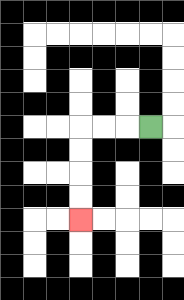{'start': '[6, 5]', 'end': '[3, 9]', 'path_directions': 'L,L,L,D,D,D,D', 'path_coordinates': '[[6, 5], [5, 5], [4, 5], [3, 5], [3, 6], [3, 7], [3, 8], [3, 9]]'}